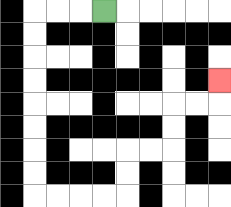{'start': '[4, 0]', 'end': '[9, 3]', 'path_directions': 'L,L,L,D,D,D,D,D,D,D,D,R,R,R,R,U,U,R,R,U,U,R,R,U', 'path_coordinates': '[[4, 0], [3, 0], [2, 0], [1, 0], [1, 1], [1, 2], [1, 3], [1, 4], [1, 5], [1, 6], [1, 7], [1, 8], [2, 8], [3, 8], [4, 8], [5, 8], [5, 7], [5, 6], [6, 6], [7, 6], [7, 5], [7, 4], [8, 4], [9, 4], [9, 3]]'}